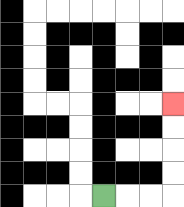{'start': '[4, 8]', 'end': '[7, 4]', 'path_directions': 'R,R,R,U,U,U,U', 'path_coordinates': '[[4, 8], [5, 8], [6, 8], [7, 8], [7, 7], [7, 6], [7, 5], [7, 4]]'}